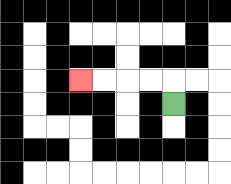{'start': '[7, 4]', 'end': '[3, 3]', 'path_directions': 'U,L,L,L,L', 'path_coordinates': '[[7, 4], [7, 3], [6, 3], [5, 3], [4, 3], [3, 3]]'}